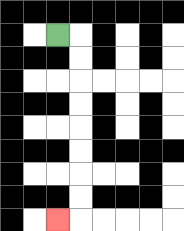{'start': '[2, 1]', 'end': '[2, 9]', 'path_directions': 'R,D,D,D,D,D,D,D,D,L', 'path_coordinates': '[[2, 1], [3, 1], [3, 2], [3, 3], [3, 4], [3, 5], [3, 6], [3, 7], [3, 8], [3, 9], [2, 9]]'}